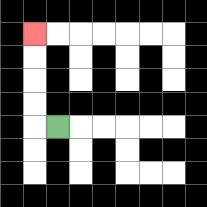{'start': '[2, 5]', 'end': '[1, 1]', 'path_directions': 'L,U,U,U,U', 'path_coordinates': '[[2, 5], [1, 5], [1, 4], [1, 3], [1, 2], [1, 1]]'}